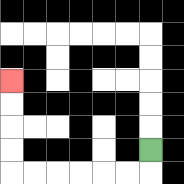{'start': '[6, 6]', 'end': '[0, 3]', 'path_directions': 'D,L,L,L,L,L,L,U,U,U,U', 'path_coordinates': '[[6, 6], [6, 7], [5, 7], [4, 7], [3, 7], [2, 7], [1, 7], [0, 7], [0, 6], [0, 5], [0, 4], [0, 3]]'}